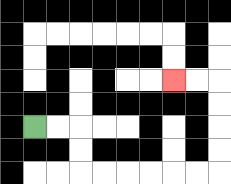{'start': '[1, 5]', 'end': '[7, 3]', 'path_directions': 'R,R,D,D,R,R,R,R,R,R,U,U,U,U,L,L', 'path_coordinates': '[[1, 5], [2, 5], [3, 5], [3, 6], [3, 7], [4, 7], [5, 7], [6, 7], [7, 7], [8, 7], [9, 7], [9, 6], [9, 5], [9, 4], [9, 3], [8, 3], [7, 3]]'}